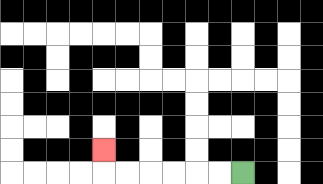{'start': '[10, 7]', 'end': '[4, 6]', 'path_directions': 'L,L,L,L,L,L,U', 'path_coordinates': '[[10, 7], [9, 7], [8, 7], [7, 7], [6, 7], [5, 7], [4, 7], [4, 6]]'}